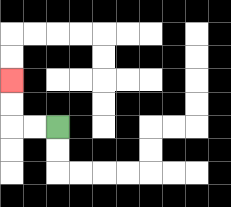{'start': '[2, 5]', 'end': '[0, 3]', 'path_directions': 'L,L,U,U', 'path_coordinates': '[[2, 5], [1, 5], [0, 5], [0, 4], [0, 3]]'}